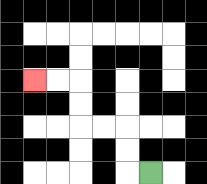{'start': '[6, 7]', 'end': '[1, 3]', 'path_directions': 'L,U,U,L,L,U,U,L,L', 'path_coordinates': '[[6, 7], [5, 7], [5, 6], [5, 5], [4, 5], [3, 5], [3, 4], [3, 3], [2, 3], [1, 3]]'}